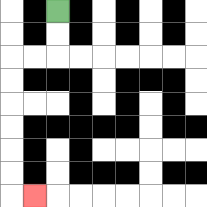{'start': '[2, 0]', 'end': '[1, 8]', 'path_directions': 'D,D,L,L,D,D,D,D,D,D,R', 'path_coordinates': '[[2, 0], [2, 1], [2, 2], [1, 2], [0, 2], [0, 3], [0, 4], [0, 5], [0, 6], [0, 7], [0, 8], [1, 8]]'}